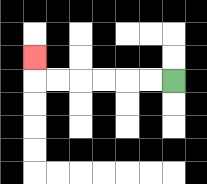{'start': '[7, 3]', 'end': '[1, 2]', 'path_directions': 'L,L,L,L,L,L,U', 'path_coordinates': '[[7, 3], [6, 3], [5, 3], [4, 3], [3, 3], [2, 3], [1, 3], [1, 2]]'}